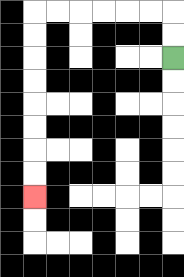{'start': '[7, 2]', 'end': '[1, 8]', 'path_directions': 'U,U,L,L,L,L,L,L,D,D,D,D,D,D,D,D', 'path_coordinates': '[[7, 2], [7, 1], [7, 0], [6, 0], [5, 0], [4, 0], [3, 0], [2, 0], [1, 0], [1, 1], [1, 2], [1, 3], [1, 4], [1, 5], [1, 6], [1, 7], [1, 8]]'}